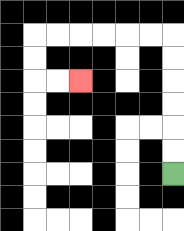{'start': '[7, 7]', 'end': '[3, 3]', 'path_directions': 'U,U,U,U,U,U,L,L,L,L,L,L,D,D,R,R', 'path_coordinates': '[[7, 7], [7, 6], [7, 5], [7, 4], [7, 3], [7, 2], [7, 1], [6, 1], [5, 1], [4, 1], [3, 1], [2, 1], [1, 1], [1, 2], [1, 3], [2, 3], [3, 3]]'}